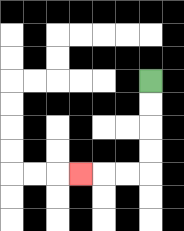{'start': '[6, 3]', 'end': '[3, 7]', 'path_directions': 'D,D,D,D,L,L,L', 'path_coordinates': '[[6, 3], [6, 4], [6, 5], [6, 6], [6, 7], [5, 7], [4, 7], [3, 7]]'}